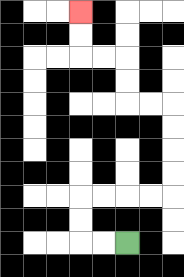{'start': '[5, 10]', 'end': '[3, 0]', 'path_directions': 'L,L,U,U,R,R,R,R,U,U,U,U,L,L,U,U,L,L,U,U', 'path_coordinates': '[[5, 10], [4, 10], [3, 10], [3, 9], [3, 8], [4, 8], [5, 8], [6, 8], [7, 8], [7, 7], [7, 6], [7, 5], [7, 4], [6, 4], [5, 4], [5, 3], [5, 2], [4, 2], [3, 2], [3, 1], [3, 0]]'}